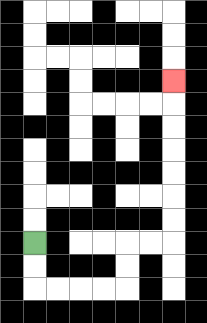{'start': '[1, 10]', 'end': '[7, 3]', 'path_directions': 'D,D,R,R,R,R,U,U,R,R,U,U,U,U,U,U,U', 'path_coordinates': '[[1, 10], [1, 11], [1, 12], [2, 12], [3, 12], [4, 12], [5, 12], [5, 11], [5, 10], [6, 10], [7, 10], [7, 9], [7, 8], [7, 7], [7, 6], [7, 5], [7, 4], [7, 3]]'}